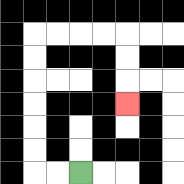{'start': '[3, 7]', 'end': '[5, 4]', 'path_directions': 'L,L,U,U,U,U,U,U,R,R,R,R,D,D,D', 'path_coordinates': '[[3, 7], [2, 7], [1, 7], [1, 6], [1, 5], [1, 4], [1, 3], [1, 2], [1, 1], [2, 1], [3, 1], [4, 1], [5, 1], [5, 2], [5, 3], [5, 4]]'}